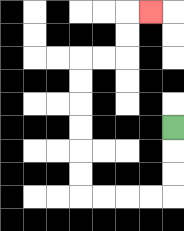{'start': '[7, 5]', 'end': '[6, 0]', 'path_directions': 'D,D,D,L,L,L,L,U,U,U,U,U,U,R,R,U,U,R', 'path_coordinates': '[[7, 5], [7, 6], [7, 7], [7, 8], [6, 8], [5, 8], [4, 8], [3, 8], [3, 7], [3, 6], [3, 5], [3, 4], [3, 3], [3, 2], [4, 2], [5, 2], [5, 1], [5, 0], [6, 0]]'}